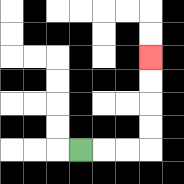{'start': '[3, 6]', 'end': '[6, 2]', 'path_directions': 'R,R,R,U,U,U,U', 'path_coordinates': '[[3, 6], [4, 6], [5, 6], [6, 6], [6, 5], [6, 4], [6, 3], [6, 2]]'}